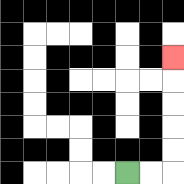{'start': '[5, 7]', 'end': '[7, 2]', 'path_directions': 'R,R,U,U,U,U,U', 'path_coordinates': '[[5, 7], [6, 7], [7, 7], [7, 6], [7, 5], [7, 4], [7, 3], [7, 2]]'}